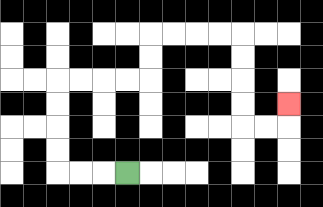{'start': '[5, 7]', 'end': '[12, 4]', 'path_directions': 'L,L,L,U,U,U,U,R,R,R,R,U,U,R,R,R,R,D,D,D,D,R,R,U', 'path_coordinates': '[[5, 7], [4, 7], [3, 7], [2, 7], [2, 6], [2, 5], [2, 4], [2, 3], [3, 3], [4, 3], [5, 3], [6, 3], [6, 2], [6, 1], [7, 1], [8, 1], [9, 1], [10, 1], [10, 2], [10, 3], [10, 4], [10, 5], [11, 5], [12, 5], [12, 4]]'}